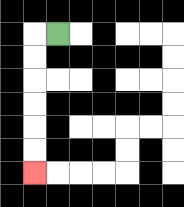{'start': '[2, 1]', 'end': '[1, 7]', 'path_directions': 'L,D,D,D,D,D,D', 'path_coordinates': '[[2, 1], [1, 1], [1, 2], [1, 3], [1, 4], [1, 5], [1, 6], [1, 7]]'}